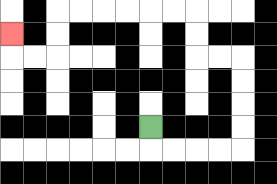{'start': '[6, 5]', 'end': '[0, 1]', 'path_directions': 'D,R,R,R,R,U,U,U,U,L,L,U,U,L,L,L,L,L,L,D,D,L,L,U', 'path_coordinates': '[[6, 5], [6, 6], [7, 6], [8, 6], [9, 6], [10, 6], [10, 5], [10, 4], [10, 3], [10, 2], [9, 2], [8, 2], [8, 1], [8, 0], [7, 0], [6, 0], [5, 0], [4, 0], [3, 0], [2, 0], [2, 1], [2, 2], [1, 2], [0, 2], [0, 1]]'}